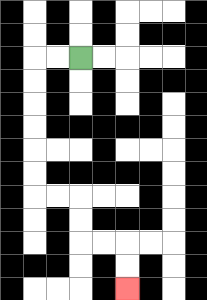{'start': '[3, 2]', 'end': '[5, 12]', 'path_directions': 'L,L,D,D,D,D,D,D,R,R,D,D,R,R,D,D', 'path_coordinates': '[[3, 2], [2, 2], [1, 2], [1, 3], [1, 4], [1, 5], [1, 6], [1, 7], [1, 8], [2, 8], [3, 8], [3, 9], [3, 10], [4, 10], [5, 10], [5, 11], [5, 12]]'}